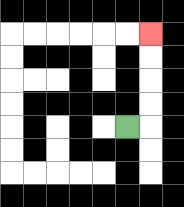{'start': '[5, 5]', 'end': '[6, 1]', 'path_directions': 'R,U,U,U,U', 'path_coordinates': '[[5, 5], [6, 5], [6, 4], [6, 3], [6, 2], [6, 1]]'}